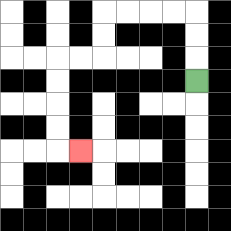{'start': '[8, 3]', 'end': '[3, 6]', 'path_directions': 'U,U,U,L,L,L,L,D,D,L,L,D,D,D,D,R', 'path_coordinates': '[[8, 3], [8, 2], [8, 1], [8, 0], [7, 0], [6, 0], [5, 0], [4, 0], [4, 1], [4, 2], [3, 2], [2, 2], [2, 3], [2, 4], [2, 5], [2, 6], [3, 6]]'}